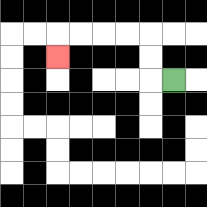{'start': '[7, 3]', 'end': '[2, 2]', 'path_directions': 'L,U,U,L,L,L,L,D', 'path_coordinates': '[[7, 3], [6, 3], [6, 2], [6, 1], [5, 1], [4, 1], [3, 1], [2, 1], [2, 2]]'}